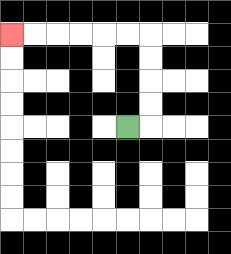{'start': '[5, 5]', 'end': '[0, 1]', 'path_directions': 'R,U,U,U,U,L,L,L,L,L,L', 'path_coordinates': '[[5, 5], [6, 5], [6, 4], [6, 3], [6, 2], [6, 1], [5, 1], [4, 1], [3, 1], [2, 1], [1, 1], [0, 1]]'}